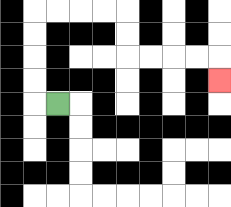{'start': '[2, 4]', 'end': '[9, 3]', 'path_directions': 'L,U,U,U,U,R,R,R,R,D,D,R,R,R,R,D', 'path_coordinates': '[[2, 4], [1, 4], [1, 3], [1, 2], [1, 1], [1, 0], [2, 0], [3, 0], [4, 0], [5, 0], [5, 1], [5, 2], [6, 2], [7, 2], [8, 2], [9, 2], [9, 3]]'}